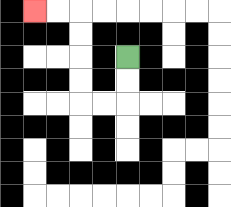{'start': '[5, 2]', 'end': '[1, 0]', 'path_directions': 'D,D,L,L,U,U,U,U,L,L', 'path_coordinates': '[[5, 2], [5, 3], [5, 4], [4, 4], [3, 4], [3, 3], [3, 2], [3, 1], [3, 0], [2, 0], [1, 0]]'}